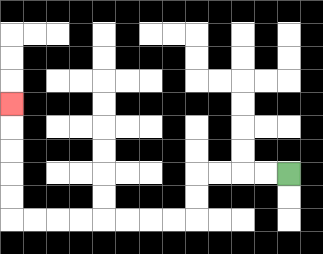{'start': '[12, 7]', 'end': '[0, 4]', 'path_directions': 'L,L,L,L,D,D,L,L,L,L,L,L,L,L,U,U,U,U,U', 'path_coordinates': '[[12, 7], [11, 7], [10, 7], [9, 7], [8, 7], [8, 8], [8, 9], [7, 9], [6, 9], [5, 9], [4, 9], [3, 9], [2, 9], [1, 9], [0, 9], [0, 8], [0, 7], [0, 6], [0, 5], [0, 4]]'}